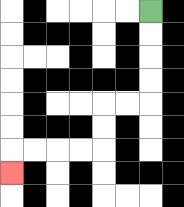{'start': '[6, 0]', 'end': '[0, 7]', 'path_directions': 'D,D,D,D,L,L,D,D,L,L,L,L,D', 'path_coordinates': '[[6, 0], [6, 1], [6, 2], [6, 3], [6, 4], [5, 4], [4, 4], [4, 5], [4, 6], [3, 6], [2, 6], [1, 6], [0, 6], [0, 7]]'}